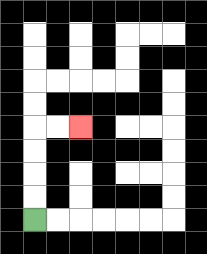{'start': '[1, 9]', 'end': '[3, 5]', 'path_directions': 'U,U,U,U,R,R', 'path_coordinates': '[[1, 9], [1, 8], [1, 7], [1, 6], [1, 5], [2, 5], [3, 5]]'}